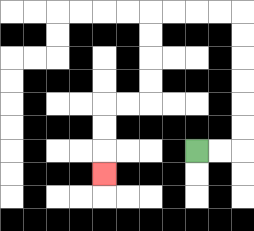{'start': '[8, 6]', 'end': '[4, 7]', 'path_directions': 'R,R,U,U,U,U,U,U,L,L,L,L,D,D,D,D,L,L,D,D,D', 'path_coordinates': '[[8, 6], [9, 6], [10, 6], [10, 5], [10, 4], [10, 3], [10, 2], [10, 1], [10, 0], [9, 0], [8, 0], [7, 0], [6, 0], [6, 1], [6, 2], [6, 3], [6, 4], [5, 4], [4, 4], [4, 5], [4, 6], [4, 7]]'}